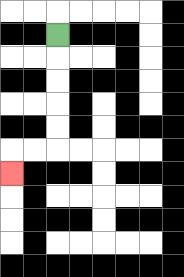{'start': '[2, 1]', 'end': '[0, 7]', 'path_directions': 'D,D,D,D,D,L,L,D', 'path_coordinates': '[[2, 1], [2, 2], [2, 3], [2, 4], [2, 5], [2, 6], [1, 6], [0, 6], [0, 7]]'}